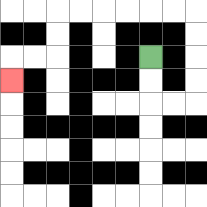{'start': '[6, 2]', 'end': '[0, 3]', 'path_directions': 'D,D,R,R,U,U,U,U,L,L,L,L,L,L,D,D,L,L,D', 'path_coordinates': '[[6, 2], [6, 3], [6, 4], [7, 4], [8, 4], [8, 3], [8, 2], [8, 1], [8, 0], [7, 0], [6, 0], [5, 0], [4, 0], [3, 0], [2, 0], [2, 1], [2, 2], [1, 2], [0, 2], [0, 3]]'}